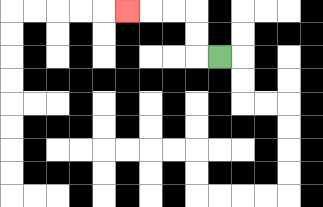{'start': '[9, 2]', 'end': '[5, 0]', 'path_directions': 'L,U,U,L,L,L', 'path_coordinates': '[[9, 2], [8, 2], [8, 1], [8, 0], [7, 0], [6, 0], [5, 0]]'}